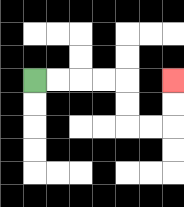{'start': '[1, 3]', 'end': '[7, 3]', 'path_directions': 'R,R,R,R,D,D,R,R,U,U', 'path_coordinates': '[[1, 3], [2, 3], [3, 3], [4, 3], [5, 3], [5, 4], [5, 5], [6, 5], [7, 5], [7, 4], [7, 3]]'}